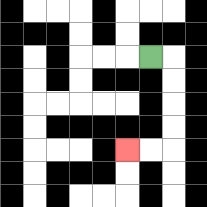{'start': '[6, 2]', 'end': '[5, 6]', 'path_directions': 'R,D,D,D,D,L,L', 'path_coordinates': '[[6, 2], [7, 2], [7, 3], [7, 4], [7, 5], [7, 6], [6, 6], [5, 6]]'}